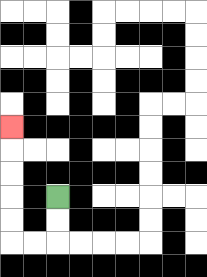{'start': '[2, 8]', 'end': '[0, 5]', 'path_directions': 'D,D,L,L,U,U,U,U,U', 'path_coordinates': '[[2, 8], [2, 9], [2, 10], [1, 10], [0, 10], [0, 9], [0, 8], [0, 7], [0, 6], [0, 5]]'}